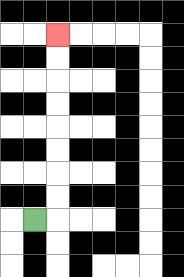{'start': '[1, 9]', 'end': '[2, 1]', 'path_directions': 'R,U,U,U,U,U,U,U,U', 'path_coordinates': '[[1, 9], [2, 9], [2, 8], [2, 7], [2, 6], [2, 5], [2, 4], [2, 3], [2, 2], [2, 1]]'}